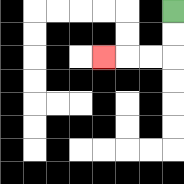{'start': '[7, 0]', 'end': '[4, 2]', 'path_directions': 'D,D,L,L,L', 'path_coordinates': '[[7, 0], [7, 1], [7, 2], [6, 2], [5, 2], [4, 2]]'}